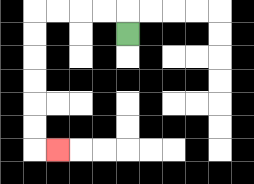{'start': '[5, 1]', 'end': '[2, 6]', 'path_directions': 'U,L,L,L,L,D,D,D,D,D,D,R', 'path_coordinates': '[[5, 1], [5, 0], [4, 0], [3, 0], [2, 0], [1, 0], [1, 1], [1, 2], [1, 3], [1, 4], [1, 5], [1, 6], [2, 6]]'}